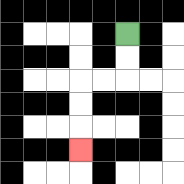{'start': '[5, 1]', 'end': '[3, 6]', 'path_directions': 'D,D,L,L,D,D,D', 'path_coordinates': '[[5, 1], [5, 2], [5, 3], [4, 3], [3, 3], [3, 4], [3, 5], [3, 6]]'}